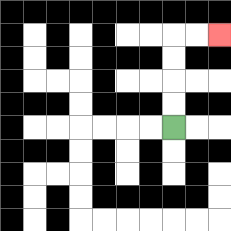{'start': '[7, 5]', 'end': '[9, 1]', 'path_directions': 'U,U,U,U,R,R', 'path_coordinates': '[[7, 5], [7, 4], [7, 3], [7, 2], [7, 1], [8, 1], [9, 1]]'}